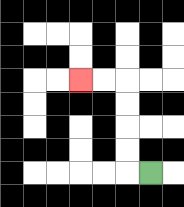{'start': '[6, 7]', 'end': '[3, 3]', 'path_directions': 'L,U,U,U,U,L,L', 'path_coordinates': '[[6, 7], [5, 7], [5, 6], [5, 5], [5, 4], [5, 3], [4, 3], [3, 3]]'}